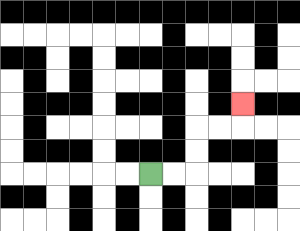{'start': '[6, 7]', 'end': '[10, 4]', 'path_directions': 'R,R,U,U,R,R,U', 'path_coordinates': '[[6, 7], [7, 7], [8, 7], [8, 6], [8, 5], [9, 5], [10, 5], [10, 4]]'}